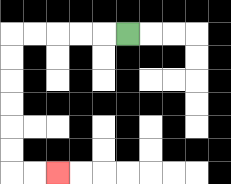{'start': '[5, 1]', 'end': '[2, 7]', 'path_directions': 'L,L,L,L,L,D,D,D,D,D,D,R,R', 'path_coordinates': '[[5, 1], [4, 1], [3, 1], [2, 1], [1, 1], [0, 1], [0, 2], [0, 3], [0, 4], [0, 5], [0, 6], [0, 7], [1, 7], [2, 7]]'}